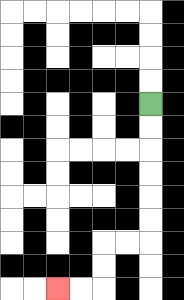{'start': '[6, 4]', 'end': '[2, 12]', 'path_directions': 'D,D,D,D,D,D,L,L,D,D,L,L', 'path_coordinates': '[[6, 4], [6, 5], [6, 6], [6, 7], [6, 8], [6, 9], [6, 10], [5, 10], [4, 10], [4, 11], [4, 12], [3, 12], [2, 12]]'}